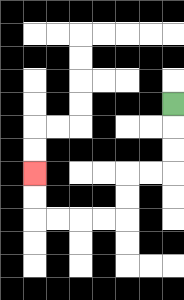{'start': '[7, 4]', 'end': '[1, 7]', 'path_directions': 'D,D,D,L,L,D,D,L,L,L,L,U,U', 'path_coordinates': '[[7, 4], [7, 5], [7, 6], [7, 7], [6, 7], [5, 7], [5, 8], [5, 9], [4, 9], [3, 9], [2, 9], [1, 9], [1, 8], [1, 7]]'}